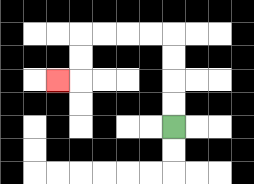{'start': '[7, 5]', 'end': '[2, 3]', 'path_directions': 'U,U,U,U,L,L,L,L,D,D,L', 'path_coordinates': '[[7, 5], [7, 4], [7, 3], [7, 2], [7, 1], [6, 1], [5, 1], [4, 1], [3, 1], [3, 2], [3, 3], [2, 3]]'}